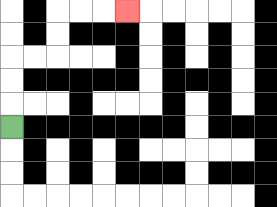{'start': '[0, 5]', 'end': '[5, 0]', 'path_directions': 'U,U,U,R,R,U,U,R,R,R', 'path_coordinates': '[[0, 5], [0, 4], [0, 3], [0, 2], [1, 2], [2, 2], [2, 1], [2, 0], [3, 0], [4, 0], [5, 0]]'}